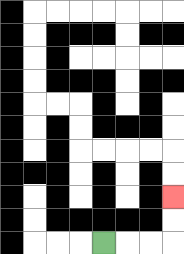{'start': '[4, 10]', 'end': '[7, 8]', 'path_directions': 'R,R,R,U,U', 'path_coordinates': '[[4, 10], [5, 10], [6, 10], [7, 10], [7, 9], [7, 8]]'}